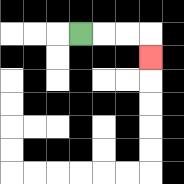{'start': '[3, 1]', 'end': '[6, 2]', 'path_directions': 'R,R,R,D', 'path_coordinates': '[[3, 1], [4, 1], [5, 1], [6, 1], [6, 2]]'}